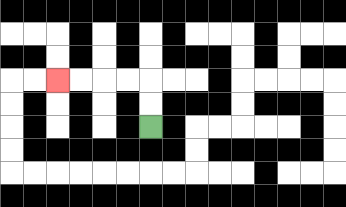{'start': '[6, 5]', 'end': '[2, 3]', 'path_directions': 'U,U,L,L,L,L', 'path_coordinates': '[[6, 5], [6, 4], [6, 3], [5, 3], [4, 3], [3, 3], [2, 3]]'}